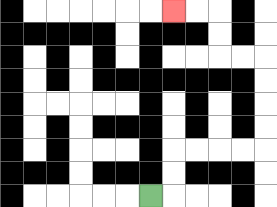{'start': '[6, 8]', 'end': '[7, 0]', 'path_directions': 'R,U,U,R,R,R,R,U,U,U,U,L,L,U,U,L,L', 'path_coordinates': '[[6, 8], [7, 8], [7, 7], [7, 6], [8, 6], [9, 6], [10, 6], [11, 6], [11, 5], [11, 4], [11, 3], [11, 2], [10, 2], [9, 2], [9, 1], [9, 0], [8, 0], [7, 0]]'}